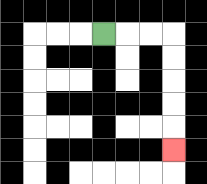{'start': '[4, 1]', 'end': '[7, 6]', 'path_directions': 'R,R,R,D,D,D,D,D', 'path_coordinates': '[[4, 1], [5, 1], [6, 1], [7, 1], [7, 2], [7, 3], [7, 4], [7, 5], [7, 6]]'}